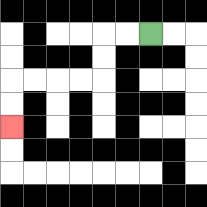{'start': '[6, 1]', 'end': '[0, 5]', 'path_directions': 'L,L,D,D,L,L,L,L,D,D', 'path_coordinates': '[[6, 1], [5, 1], [4, 1], [4, 2], [4, 3], [3, 3], [2, 3], [1, 3], [0, 3], [0, 4], [0, 5]]'}